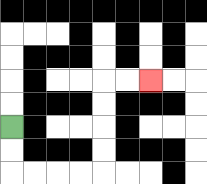{'start': '[0, 5]', 'end': '[6, 3]', 'path_directions': 'D,D,R,R,R,R,U,U,U,U,R,R', 'path_coordinates': '[[0, 5], [0, 6], [0, 7], [1, 7], [2, 7], [3, 7], [4, 7], [4, 6], [4, 5], [4, 4], [4, 3], [5, 3], [6, 3]]'}